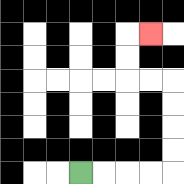{'start': '[3, 7]', 'end': '[6, 1]', 'path_directions': 'R,R,R,R,U,U,U,U,L,L,U,U,R', 'path_coordinates': '[[3, 7], [4, 7], [5, 7], [6, 7], [7, 7], [7, 6], [7, 5], [7, 4], [7, 3], [6, 3], [5, 3], [5, 2], [5, 1], [6, 1]]'}